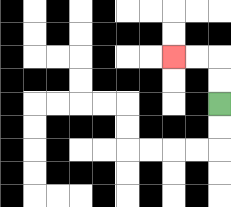{'start': '[9, 4]', 'end': '[7, 2]', 'path_directions': 'U,U,L,L', 'path_coordinates': '[[9, 4], [9, 3], [9, 2], [8, 2], [7, 2]]'}